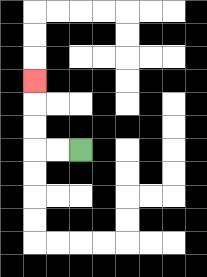{'start': '[3, 6]', 'end': '[1, 3]', 'path_directions': 'L,L,U,U,U', 'path_coordinates': '[[3, 6], [2, 6], [1, 6], [1, 5], [1, 4], [1, 3]]'}